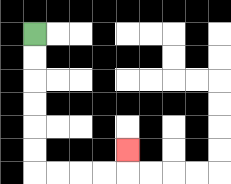{'start': '[1, 1]', 'end': '[5, 6]', 'path_directions': 'D,D,D,D,D,D,R,R,R,R,U', 'path_coordinates': '[[1, 1], [1, 2], [1, 3], [1, 4], [1, 5], [1, 6], [1, 7], [2, 7], [3, 7], [4, 7], [5, 7], [5, 6]]'}